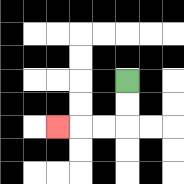{'start': '[5, 3]', 'end': '[2, 5]', 'path_directions': 'D,D,L,L,L', 'path_coordinates': '[[5, 3], [5, 4], [5, 5], [4, 5], [3, 5], [2, 5]]'}